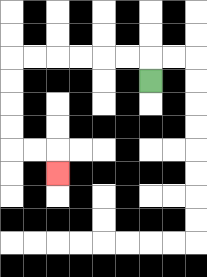{'start': '[6, 3]', 'end': '[2, 7]', 'path_directions': 'U,L,L,L,L,L,L,D,D,D,D,R,R,D', 'path_coordinates': '[[6, 3], [6, 2], [5, 2], [4, 2], [3, 2], [2, 2], [1, 2], [0, 2], [0, 3], [0, 4], [0, 5], [0, 6], [1, 6], [2, 6], [2, 7]]'}